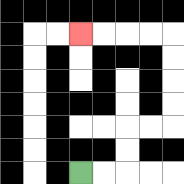{'start': '[3, 7]', 'end': '[3, 1]', 'path_directions': 'R,R,U,U,R,R,U,U,U,U,L,L,L,L', 'path_coordinates': '[[3, 7], [4, 7], [5, 7], [5, 6], [5, 5], [6, 5], [7, 5], [7, 4], [7, 3], [7, 2], [7, 1], [6, 1], [5, 1], [4, 1], [3, 1]]'}